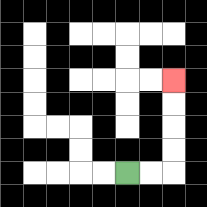{'start': '[5, 7]', 'end': '[7, 3]', 'path_directions': 'R,R,U,U,U,U', 'path_coordinates': '[[5, 7], [6, 7], [7, 7], [7, 6], [7, 5], [7, 4], [7, 3]]'}